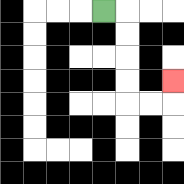{'start': '[4, 0]', 'end': '[7, 3]', 'path_directions': 'R,D,D,D,D,R,R,U', 'path_coordinates': '[[4, 0], [5, 0], [5, 1], [5, 2], [5, 3], [5, 4], [6, 4], [7, 4], [7, 3]]'}